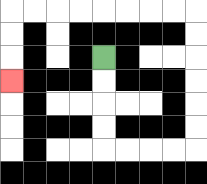{'start': '[4, 2]', 'end': '[0, 3]', 'path_directions': 'D,D,D,D,R,R,R,R,U,U,U,U,U,U,L,L,L,L,L,L,L,L,D,D,D', 'path_coordinates': '[[4, 2], [4, 3], [4, 4], [4, 5], [4, 6], [5, 6], [6, 6], [7, 6], [8, 6], [8, 5], [8, 4], [8, 3], [8, 2], [8, 1], [8, 0], [7, 0], [6, 0], [5, 0], [4, 0], [3, 0], [2, 0], [1, 0], [0, 0], [0, 1], [0, 2], [0, 3]]'}